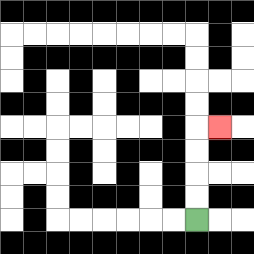{'start': '[8, 9]', 'end': '[9, 5]', 'path_directions': 'U,U,U,U,R', 'path_coordinates': '[[8, 9], [8, 8], [8, 7], [8, 6], [8, 5], [9, 5]]'}